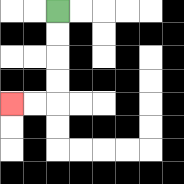{'start': '[2, 0]', 'end': '[0, 4]', 'path_directions': 'D,D,D,D,L,L', 'path_coordinates': '[[2, 0], [2, 1], [2, 2], [2, 3], [2, 4], [1, 4], [0, 4]]'}